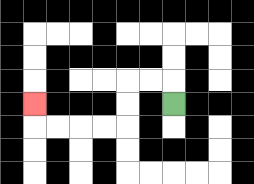{'start': '[7, 4]', 'end': '[1, 4]', 'path_directions': 'U,L,L,D,D,L,L,L,L,U', 'path_coordinates': '[[7, 4], [7, 3], [6, 3], [5, 3], [5, 4], [5, 5], [4, 5], [3, 5], [2, 5], [1, 5], [1, 4]]'}